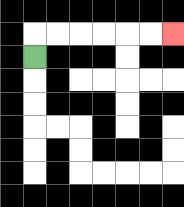{'start': '[1, 2]', 'end': '[7, 1]', 'path_directions': 'U,R,R,R,R,R,R', 'path_coordinates': '[[1, 2], [1, 1], [2, 1], [3, 1], [4, 1], [5, 1], [6, 1], [7, 1]]'}